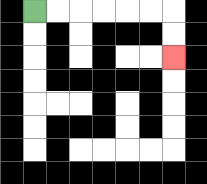{'start': '[1, 0]', 'end': '[7, 2]', 'path_directions': 'R,R,R,R,R,R,D,D', 'path_coordinates': '[[1, 0], [2, 0], [3, 0], [4, 0], [5, 0], [6, 0], [7, 0], [7, 1], [7, 2]]'}